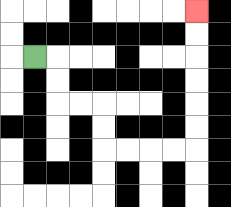{'start': '[1, 2]', 'end': '[8, 0]', 'path_directions': 'R,D,D,R,R,D,D,R,R,R,R,U,U,U,U,U,U', 'path_coordinates': '[[1, 2], [2, 2], [2, 3], [2, 4], [3, 4], [4, 4], [4, 5], [4, 6], [5, 6], [6, 6], [7, 6], [8, 6], [8, 5], [8, 4], [8, 3], [8, 2], [8, 1], [8, 0]]'}